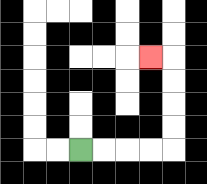{'start': '[3, 6]', 'end': '[6, 2]', 'path_directions': 'R,R,R,R,U,U,U,U,L', 'path_coordinates': '[[3, 6], [4, 6], [5, 6], [6, 6], [7, 6], [7, 5], [7, 4], [7, 3], [7, 2], [6, 2]]'}